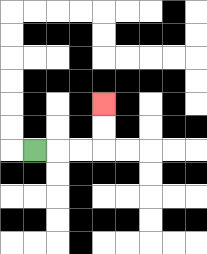{'start': '[1, 6]', 'end': '[4, 4]', 'path_directions': 'R,R,R,U,U', 'path_coordinates': '[[1, 6], [2, 6], [3, 6], [4, 6], [4, 5], [4, 4]]'}